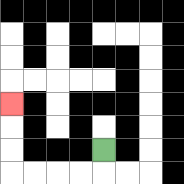{'start': '[4, 6]', 'end': '[0, 4]', 'path_directions': 'D,L,L,L,L,U,U,U', 'path_coordinates': '[[4, 6], [4, 7], [3, 7], [2, 7], [1, 7], [0, 7], [0, 6], [0, 5], [0, 4]]'}